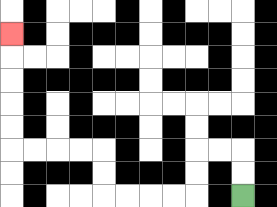{'start': '[10, 8]', 'end': '[0, 1]', 'path_directions': 'U,U,L,L,D,D,L,L,L,L,U,U,L,L,L,L,U,U,U,U,U', 'path_coordinates': '[[10, 8], [10, 7], [10, 6], [9, 6], [8, 6], [8, 7], [8, 8], [7, 8], [6, 8], [5, 8], [4, 8], [4, 7], [4, 6], [3, 6], [2, 6], [1, 6], [0, 6], [0, 5], [0, 4], [0, 3], [0, 2], [0, 1]]'}